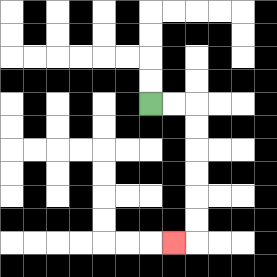{'start': '[6, 4]', 'end': '[7, 10]', 'path_directions': 'R,R,D,D,D,D,D,D,L', 'path_coordinates': '[[6, 4], [7, 4], [8, 4], [8, 5], [8, 6], [8, 7], [8, 8], [8, 9], [8, 10], [7, 10]]'}